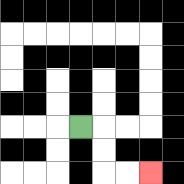{'start': '[3, 5]', 'end': '[6, 7]', 'path_directions': 'R,D,D,R,R', 'path_coordinates': '[[3, 5], [4, 5], [4, 6], [4, 7], [5, 7], [6, 7]]'}